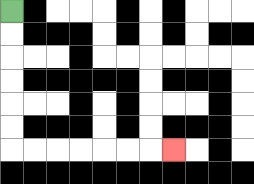{'start': '[0, 0]', 'end': '[7, 6]', 'path_directions': 'D,D,D,D,D,D,R,R,R,R,R,R,R', 'path_coordinates': '[[0, 0], [0, 1], [0, 2], [0, 3], [0, 4], [0, 5], [0, 6], [1, 6], [2, 6], [3, 6], [4, 6], [5, 6], [6, 6], [7, 6]]'}